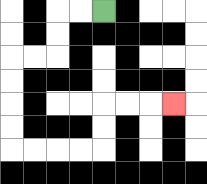{'start': '[4, 0]', 'end': '[7, 4]', 'path_directions': 'L,L,D,D,L,L,D,D,D,D,R,R,R,R,U,U,R,R,R', 'path_coordinates': '[[4, 0], [3, 0], [2, 0], [2, 1], [2, 2], [1, 2], [0, 2], [0, 3], [0, 4], [0, 5], [0, 6], [1, 6], [2, 6], [3, 6], [4, 6], [4, 5], [4, 4], [5, 4], [6, 4], [7, 4]]'}